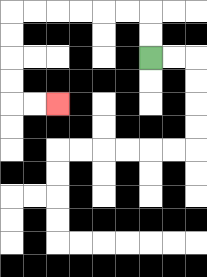{'start': '[6, 2]', 'end': '[2, 4]', 'path_directions': 'U,U,L,L,L,L,L,L,D,D,D,D,R,R', 'path_coordinates': '[[6, 2], [6, 1], [6, 0], [5, 0], [4, 0], [3, 0], [2, 0], [1, 0], [0, 0], [0, 1], [0, 2], [0, 3], [0, 4], [1, 4], [2, 4]]'}